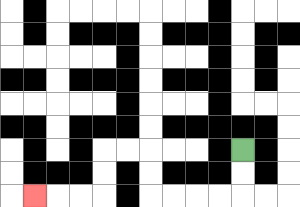{'start': '[10, 6]', 'end': '[1, 8]', 'path_directions': 'D,D,L,L,L,L,U,U,L,L,D,D,L,L,L', 'path_coordinates': '[[10, 6], [10, 7], [10, 8], [9, 8], [8, 8], [7, 8], [6, 8], [6, 7], [6, 6], [5, 6], [4, 6], [4, 7], [4, 8], [3, 8], [2, 8], [1, 8]]'}